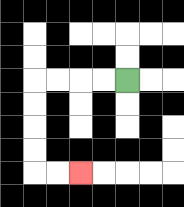{'start': '[5, 3]', 'end': '[3, 7]', 'path_directions': 'L,L,L,L,D,D,D,D,R,R', 'path_coordinates': '[[5, 3], [4, 3], [3, 3], [2, 3], [1, 3], [1, 4], [1, 5], [1, 6], [1, 7], [2, 7], [3, 7]]'}